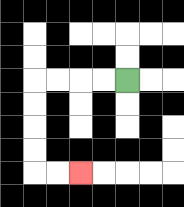{'start': '[5, 3]', 'end': '[3, 7]', 'path_directions': 'L,L,L,L,D,D,D,D,R,R', 'path_coordinates': '[[5, 3], [4, 3], [3, 3], [2, 3], [1, 3], [1, 4], [1, 5], [1, 6], [1, 7], [2, 7], [3, 7]]'}